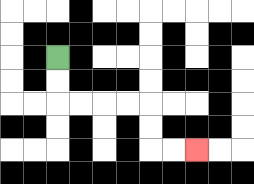{'start': '[2, 2]', 'end': '[8, 6]', 'path_directions': 'D,D,R,R,R,R,D,D,R,R', 'path_coordinates': '[[2, 2], [2, 3], [2, 4], [3, 4], [4, 4], [5, 4], [6, 4], [6, 5], [6, 6], [7, 6], [8, 6]]'}